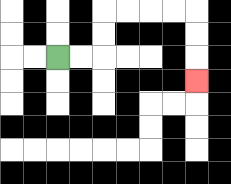{'start': '[2, 2]', 'end': '[8, 3]', 'path_directions': 'R,R,U,U,R,R,R,R,D,D,D', 'path_coordinates': '[[2, 2], [3, 2], [4, 2], [4, 1], [4, 0], [5, 0], [6, 0], [7, 0], [8, 0], [8, 1], [8, 2], [8, 3]]'}